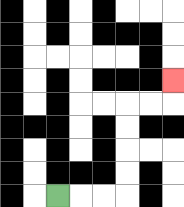{'start': '[2, 8]', 'end': '[7, 3]', 'path_directions': 'R,R,R,U,U,U,U,R,R,U', 'path_coordinates': '[[2, 8], [3, 8], [4, 8], [5, 8], [5, 7], [5, 6], [5, 5], [5, 4], [6, 4], [7, 4], [7, 3]]'}